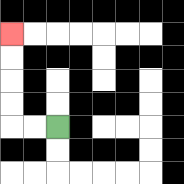{'start': '[2, 5]', 'end': '[0, 1]', 'path_directions': 'L,L,U,U,U,U', 'path_coordinates': '[[2, 5], [1, 5], [0, 5], [0, 4], [0, 3], [0, 2], [0, 1]]'}